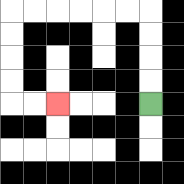{'start': '[6, 4]', 'end': '[2, 4]', 'path_directions': 'U,U,U,U,L,L,L,L,L,L,D,D,D,D,R,R', 'path_coordinates': '[[6, 4], [6, 3], [6, 2], [6, 1], [6, 0], [5, 0], [4, 0], [3, 0], [2, 0], [1, 0], [0, 0], [0, 1], [0, 2], [0, 3], [0, 4], [1, 4], [2, 4]]'}